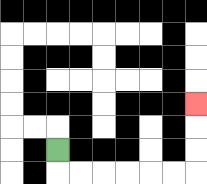{'start': '[2, 6]', 'end': '[8, 4]', 'path_directions': 'D,R,R,R,R,R,R,U,U,U', 'path_coordinates': '[[2, 6], [2, 7], [3, 7], [4, 7], [5, 7], [6, 7], [7, 7], [8, 7], [8, 6], [8, 5], [8, 4]]'}